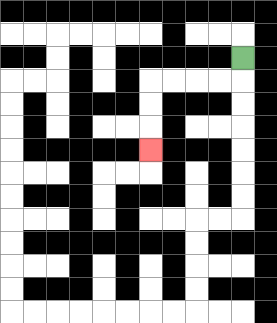{'start': '[10, 2]', 'end': '[6, 6]', 'path_directions': 'D,L,L,L,L,D,D,D', 'path_coordinates': '[[10, 2], [10, 3], [9, 3], [8, 3], [7, 3], [6, 3], [6, 4], [6, 5], [6, 6]]'}